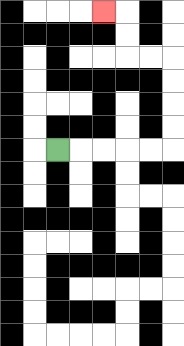{'start': '[2, 6]', 'end': '[4, 0]', 'path_directions': 'R,R,R,R,R,U,U,U,U,L,L,U,U,L', 'path_coordinates': '[[2, 6], [3, 6], [4, 6], [5, 6], [6, 6], [7, 6], [7, 5], [7, 4], [7, 3], [7, 2], [6, 2], [5, 2], [5, 1], [5, 0], [4, 0]]'}